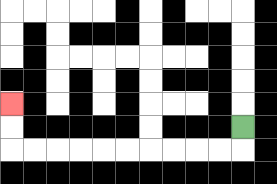{'start': '[10, 5]', 'end': '[0, 4]', 'path_directions': 'D,L,L,L,L,L,L,L,L,L,L,U,U', 'path_coordinates': '[[10, 5], [10, 6], [9, 6], [8, 6], [7, 6], [6, 6], [5, 6], [4, 6], [3, 6], [2, 6], [1, 6], [0, 6], [0, 5], [0, 4]]'}